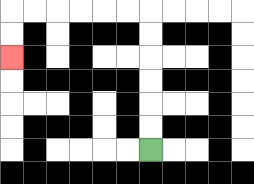{'start': '[6, 6]', 'end': '[0, 2]', 'path_directions': 'U,U,U,U,U,U,L,L,L,L,L,L,D,D', 'path_coordinates': '[[6, 6], [6, 5], [6, 4], [6, 3], [6, 2], [6, 1], [6, 0], [5, 0], [4, 0], [3, 0], [2, 0], [1, 0], [0, 0], [0, 1], [0, 2]]'}